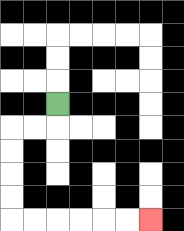{'start': '[2, 4]', 'end': '[6, 9]', 'path_directions': 'D,L,L,D,D,D,D,R,R,R,R,R,R', 'path_coordinates': '[[2, 4], [2, 5], [1, 5], [0, 5], [0, 6], [0, 7], [0, 8], [0, 9], [1, 9], [2, 9], [3, 9], [4, 9], [5, 9], [6, 9]]'}